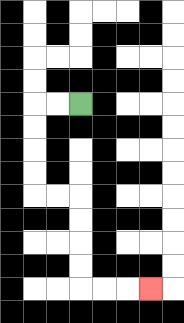{'start': '[3, 4]', 'end': '[6, 12]', 'path_directions': 'L,L,D,D,D,D,R,R,D,D,D,D,R,R,R', 'path_coordinates': '[[3, 4], [2, 4], [1, 4], [1, 5], [1, 6], [1, 7], [1, 8], [2, 8], [3, 8], [3, 9], [3, 10], [3, 11], [3, 12], [4, 12], [5, 12], [6, 12]]'}